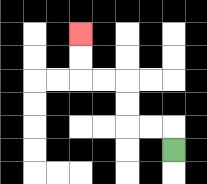{'start': '[7, 6]', 'end': '[3, 1]', 'path_directions': 'U,L,L,U,U,L,L,U,U', 'path_coordinates': '[[7, 6], [7, 5], [6, 5], [5, 5], [5, 4], [5, 3], [4, 3], [3, 3], [3, 2], [3, 1]]'}